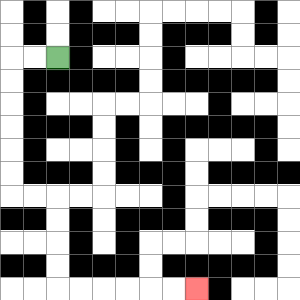{'start': '[2, 2]', 'end': '[8, 12]', 'path_directions': 'L,L,D,D,D,D,D,D,R,R,D,D,D,D,R,R,R,R,R,R', 'path_coordinates': '[[2, 2], [1, 2], [0, 2], [0, 3], [0, 4], [0, 5], [0, 6], [0, 7], [0, 8], [1, 8], [2, 8], [2, 9], [2, 10], [2, 11], [2, 12], [3, 12], [4, 12], [5, 12], [6, 12], [7, 12], [8, 12]]'}